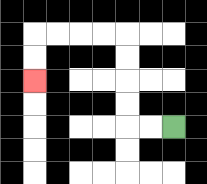{'start': '[7, 5]', 'end': '[1, 3]', 'path_directions': 'L,L,U,U,U,U,L,L,L,L,D,D', 'path_coordinates': '[[7, 5], [6, 5], [5, 5], [5, 4], [5, 3], [5, 2], [5, 1], [4, 1], [3, 1], [2, 1], [1, 1], [1, 2], [1, 3]]'}